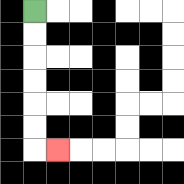{'start': '[1, 0]', 'end': '[2, 6]', 'path_directions': 'D,D,D,D,D,D,R', 'path_coordinates': '[[1, 0], [1, 1], [1, 2], [1, 3], [1, 4], [1, 5], [1, 6], [2, 6]]'}